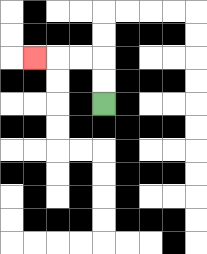{'start': '[4, 4]', 'end': '[1, 2]', 'path_directions': 'U,U,L,L,L', 'path_coordinates': '[[4, 4], [4, 3], [4, 2], [3, 2], [2, 2], [1, 2]]'}